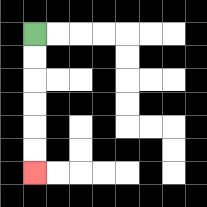{'start': '[1, 1]', 'end': '[1, 7]', 'path_directions': 'D,D,D,D,D,D', 'path_coordinates': '[[1, 1], [1, 2], [1, 3], [1, 4], [1, 5], [1, 6], [1, 7]]'}